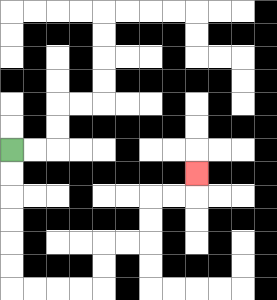{'start': '[0, 6]', 'end': '[8, 7]', 'path_directions': 'D,D,D,D,D,D,R,R,R,R,U,U,R,R,U,U,R,R,U', 'path_coordinates': '[[0, 6], [0, 7], [0, 8], [0, 9], [0, 10], [0, 11], [0, 12], [1, 12], [2, 12], [3, 12], [4, 12], [4, 11], [4, 10], [5, 10], [6, 10], [6, 9], [6, 8], [7, 8], [8, 8], [8, 7]]'}